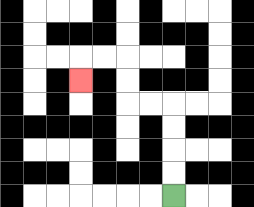{'start': '[7, 8]', 'end': '[3, 3]', 'path_directions': 'U,U,U,U,L,L,U,U,L,L,D', 'path_coordinates': '[[7, 8], [7, 7], [7, 6], [7, 5], [7, 4], [6, 4], [5, 4], [5, 3], [5, 2], [4, 2], [3, 2], [3, 3]]'}